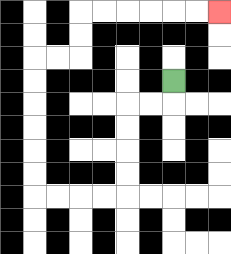{'start': '[7, 3]', 'end': '[9, 0]', 'path_directions': 'D,L,L,D,D,D,D,L,L,L,L,U,U,U,U,U,U,R,R,U,U,R,R,R,R,R,R', 'path_coordinates': '[[7, 3], [7, 4], [6, 4], [5, 4], [5, 5], [5, 6], [5, 7], [5, 8], [4, 8], [3, 8], [2, 8], [1, 8], [1, 7], [1, 6], [1, 5], [1, 4], [1, 3], [1, 2], [2, 2], [3, 2], [3, 1], [3, 0], [4, 0], [5, 0], [6, 0], [7, 0], [8, 0], [9, 0]]'}